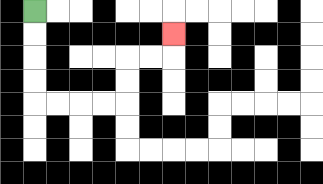{'start': '[1, 0]', 'end': '[7, 1]', 'path_directions': 'D,D,D,D,R,R,R,R,U,U,R,R,U', 'path_coordinates': '[[1, 0], [1, 1], [1, 2], [1, 3], [1, 4], [2, 4], [3, 4], [4, 4], [5, 4], [5, 3], [5, 2], [6, 2], [7, 2], [7, 1]]'}